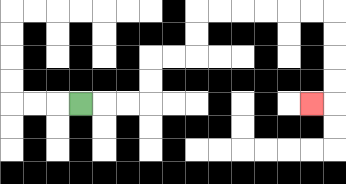{'start': '[3, 4]', 'end': '[13, 4]', 'path_directions': 'R,R,R,U,U,R,R,U,U,R,R,R,R,R,R,D,D,D,D,L', 'path_coordinates': '[[3, 4], [4, 4], [5, 4], [6, 4], [6, 3], [6, 2], [7, 2], [8, 2], [8, 1], [8, 0], [9, 0], [10, 0], [11, 0], [12, 0], [13, 0], [14, 0], [14, 1], [14, 2], [14, 3], [14, 4], [13, 4]]'}